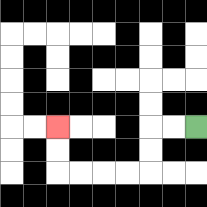{'start': '[8, 5]', 'end': '[2, 5]', 'path_directions': 'L,L,D,D,L,L,L,L,U,U', 'path_coordinates': '[[8, 5], [7, 5], [6, 5], [6, 6], [6, 7], [5, 7], [4, 7], [3, 7], [2, 7], [2, 6], [2, 5]]'}